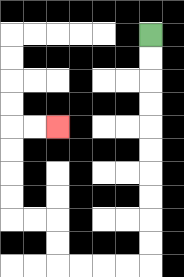{'start': '[6, 1]', 'end': '[2, 5]', 'path_directions': 'D,D,D,D,D,D,D,D,D,D,L,L,L,L,U,U,L,L,U,U,U,U,R,R', 'path_coordinates': '[[6, 1], [6, 2], [6, 3], [6, 4], [6, 5], [6, 6], [6, 7], [6, 8], [6, 9], [6, 10], [6, 11], [5, 11], [4, 11], [3, 11], [2, 11], [2, 10], [2, 9], [1, 9], [0, 9], [0, 8], [0, 7], [0, 6], [0, 5], [1, 5], [2, 5]]'}